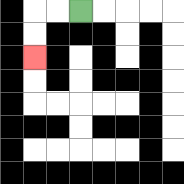{'start': '[3, 0]', 'end': '[1, 2]', 'path_directions': 'L,L,D,D', 'path_coordinates': '[[3, 0], [2, 0], [1, 0], [1, 1], [1, 2]]'}